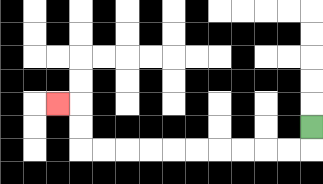{'start': '[13, 5]', 'end': '[2, 4]', 'path_directions': 'D,L,L,L,L,L,L,L,L,L,L,U,U,L', 'path_coordinates': '[[13, 5], [13, 6], [12, 6], [11, 6], [10, 6], [9, 6], [8, 6], [7, 6], [6, 6], [5, 6], [4, 6], [3, 6], [3, 5], [3, 4], [2, 4]]'}